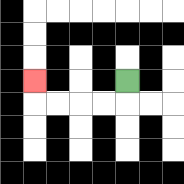{'start': '[5, 3]', 'end': '[1, 3]', 'path_directions': 'D,L,L,L,L,U', 'path_coordinates': '[[5, 3], [5, 4], [4, 4], [3, 4], [2, 4], [1, 4], [1, 3]]'}